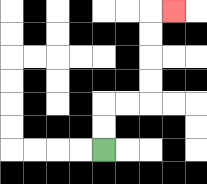{'start': '[4, 6]', 'end': '[7, 0]', 'path_directions': 'U,U,R,R,U,U,U,U,R', 'path_coordinates': '[[4, 6], [4, 5], [4, 4], [5, 4], [6, 4], [6, 3], [6, 2], [6, 1], [6, 0], [7, 0]]'}